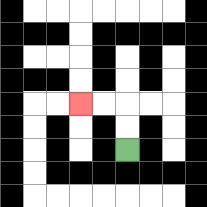{'start': '[5, 6]', 'end': '[3, 4]', 'path_directions': 'U,U,L,L', 'path_coordinates': '[[5, 6], [5, 5], [5, 4], [4, 4], [3, 4]]'}